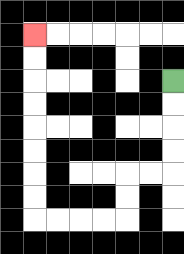{'start': '[7, 3]', 'end': '[1, 1]', 'path_directions': 'D,D,D,D,L,L,D,D,L,L,L,L,U,U,U,U,U,U,U,U', 'path_coordinates': '[[7, 3], [7, 4], [7, 5], [7, 6], [7, 7], [6, 7], [5, 7], [5, 8], [5, 9], [4, 9], [3, 9], [2, 9], [1, 9], [1, 8], [1, 7], [1, 6], [1, 5], [1, 4], [1, 3], [1, 2], [1, 1]]'}